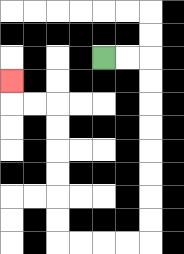{'start': '[4, 2]', 'end': '[0, 3]', 'path_directions': 'R,R,D,D,D,D,D,D,D,D,L,L,L,L,U,U,U,U,U,U,L,L,U', 'path_coordinates': '[[4, 2], [5, 2], [6, 2], [6, 3], [6, 4], [6, 5], [6, 6], [6, 7], [6, 8], [6, 9], [6, 10], [5, 10], [4, 10], [3, 10], [2, 10], [2, 9], [2, 8], [2, 7], [2, 6], [2, 5], [2, 4], [1, 4], [0, 4], [0, 3]]'}